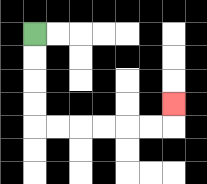{'start': '[1, 1]', 'end': '[7, 4]', 'path_directions': 'D,D,D,D,R,R,R,R,R,R,U', 'path_coordinates': '[[1, 1], [1, 2], [1, 3], [1, 4], [1, 5], [2, 5], [3, 5], [4, 5], [5, 5], [6, 5], [7, 5], [7, 4]]'}